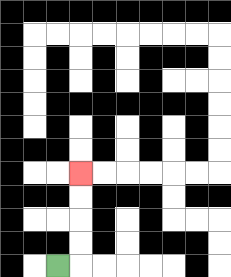{'start': '[2, 11]', 'end': '[3, 7]', 'path_directions': 'R,U,U,U,U', 'path_coordinates': '[[2, 11], [3, 11], [3, 10], [3, 9], [3, 8], [3, 7]]'}